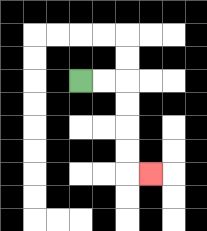{'start': '[3, 3]', 'end': '[6, 7]', 'path_directions': 'R,R,D,D,D,D,R', 'path_coordinates': '[[3, 3], [4, 3], [5, 3], [5, 4], [5, 5], [5, 6], [5, 7], [6, 7]]'}